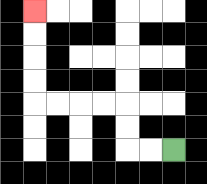{'start': '[7, 6]', 'end': '[1, 0]', 'path_directions': 'L,L,U,U,L,L,L,L,U,U,U,U', 'path_coordinates': '[[7, 6], [6, 6], [5, 6], [5, 5], [5, 4], [4, 4], [3, 4], [2, 4], [1, 4], [1, 3], [1, 2], [1, 1], [1, 0]]'}